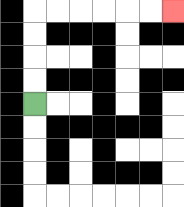{'start': '[1, 4]', 'end': '[7, 0]', 'path_directions': 'U,U,U,U,R,R,R,R,R,R', 'path_coordinates': '[[1, 4], [1, 3], [1, 2], [1, 1], [1, 0], [2, 0], [3, 0], [4, 0], [5, 0], [6, 0], [7, 0]]'}